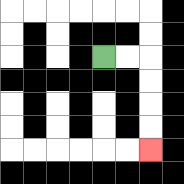{'start': '[4, 2]', 'end': '[6, 6]', 'path_directions': 'R,R,D,D,D,D', 'path_coordinates': '[[4, 2], [5, 2], [6, 2], [6, 3], [6, 4], [6, 5], [6, 6]]'}